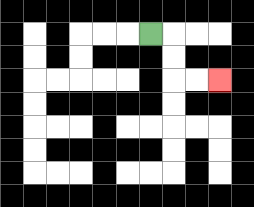{'start': '[6, 1]', 'end': '[9, 3]', 'path_directions': 'R,D,D,R,R', 'path_coordinates': '[[6, 1], [7, 1], [7, 2], [7, 3], [8, 3], [9, 3]]'}